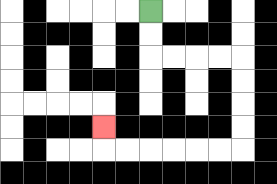{'start': '[6, 0]', 'end': '[4, 5]', 'path_directions': 'D,D,R,R,R,R,D,D,D,D,L,L,L,L,L,L,U', 'path_coordinates': '[[6, 0], [6, 1], [6, 2], [7, 2], [8, 2], [9, 2], [10, 2], [10, 3], [10, 4], [10, 5], [10, 6], [9, 6], [8, 6], [7, 6], [6, 6], [5, 6], [4, 6], [4, 5]]'}